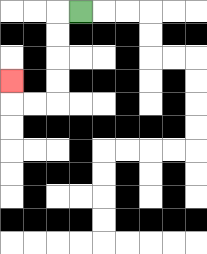{'start': '[3, 0]', 'end': '[0, 3]', 'path_directions': 'L,D,D,D,D,L,L,U', 'path_coordinates': '[[3, 0], [2, 0], [2, 1], [2, 2], [2, 3], [2, 4], [1, 4], [0, 4], [0, 3]]'}